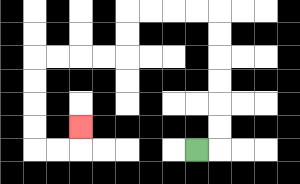{'start': '[8, 6]', 'end': '[3, 5]', 'path_directions': 'R,U,U,U,U,U,U,L,L,L,L,D,D,L,L,L,L,D,D,D,D,R,R,U', 'path_coordinates': '[[8, 6], [9, 6], [9, 5], [9, 4], [9, 3], [9, 2], [9, 1], [9, 0], [8, 0], [7, 0], [6, 0], [5, 0], [5, 1], [5, 2], [4, 2], [3, 2], [2, 2], [1, 2], [1, 3], [1, 4], [1, 5], [1, 6], [2, 6], [3, 6], [3, 5]]'}